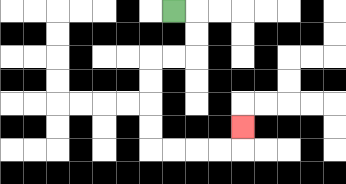{'start': '[7, 0]', 'end': '[10, 5]', 'path_directions': 'R,D,D,L,L,D,D,D,D,R,R,R,R,U', 'path_coordinates': '[[7, 0], [8, 0], [8, 1], [8, 2], [7, 2], [6, 2], [6, 3], [6, 4], [6, 5], [6, 6], [7, 6], [8, 6], [9, 6], [10, 6], [10, 5]]'}